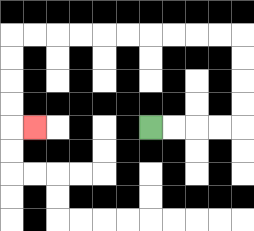{'start': '[6, 5]', 'end': '[1, 5]', 'path_directions': 'R,R,R,R,U,U,U,U,L,L,L,L,L,L,L,L,L,L,D,D,D,D,R', 'path_coordinates': '[[6, 5], [7, 5], [8, 5], [9, 5], [10, 5], [10, 4], [10, 3], [10, 2], [10, 1], [9, 1], [8, 1], [7, 1], [6, 1], [5, 1], [4, 1], [3, 1], [2, 1], [1, 1], [0, 1], [0, 2], [0, 3], [0, 4], [0, 5], [1, 5]]'}